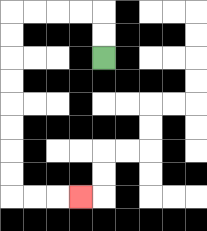{'start': '[4, 2]', 'end': '[3, 8]', 'path_directions': 'U,U,L,L,L,L,D,D,D,D,D,D,D,D,R,R,R', 'path_coordinates': '[[4, 2], [4, 1], [4, 0], [3, 0], [2, 0], [1, 0], [0, 0], [0, 1], [0, 2], [0, 3], [0, 4], [0, 5], [0, 6], [0, 7], [0, 8], [1, 8], [2, 8], [3, 8]]'}